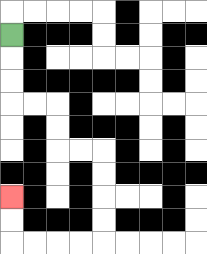{'start': '[0, 1]', 'end': '[0, 8]', 'path_directions': 'D,D,D,R,R,D,D,R,R,D,D,D,D,L,L,L,L,U,U', 'path_coordinates': '[[0, 1], [0, 2], [0, 3], [0, 4], [1, 4], [2, 4], [2, 5], [2, 6], [3, 6], [4, 6], [4, 7], [4, 8], [4, 9], [4, 10], [3, 10], [2, 10], [1, 10], [0, 10], [0, 9], [0, 8]]'}